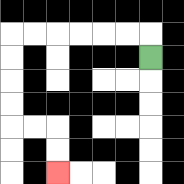{'start': '[6, 2]', 'end': '[2, 7]', 'path_directions': 'U,L,L,L,L,L,L,D,D,D,D,R,R,D,D', 'path_coordinates': '[[6, 2], [6, 1], [5, 1], [4, 1], [3, 1], [2, 1], [1, 1], [0, 1], [0, 2], [0, 3], [0, 4], [0, 5], [1, 5], [2, 5], [2, 6], [2, 7]]'}